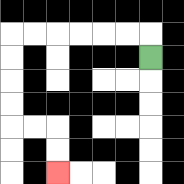{'start': '[6, 2]', 'end': '[2, 7]', 'path_directions': 'U,L,L,L,L,L,L,D,D,D,D,R,R,D,D', 'path_coordinates': '[[6, 2], [6, 1], [5, 1], [4, 1], [3, 1], [2, 1], [1, 1], [0, 1], [0, 2], [0, 3], [0, 4], [0, 5], [1, 5], [2, 5], [2, 6], [2, 7]]'}